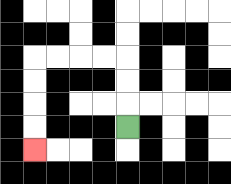{'start': '[5, 5]', 'end': '[1, 6]', 'path_directions': 'U,U,U,L,L,L,L,D,D,D,D', 'path_coordinates': '[[5, 5], [5, 4], [5, 3], [5, 2], [4, 2], [3, 2], [2, 2], [1, 2], [1, 3], [1, 4], [1, 5], [1, 6]]'}